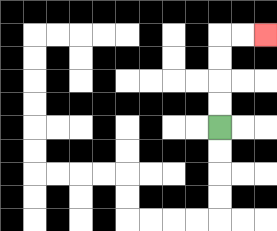{'start': '[9, 5]', 'end': '[11, 1]', 'path_directions': 'U,U,U,U,R,R', 'path_coordinates': '[[9, 5], [9, 4], [9, 3], [9, 2], [9, 1], [10, 1], [11, 1]]'}